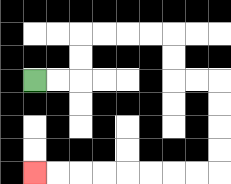{'start': '[1, 3]', 'end': '[1, 7]', 'path_directions': 'R,R,U,U,R,R,R,R,D,D,R,R,D,D,D,D,L,L,L,L,L,L,L,L', 'path_coordinates': '[[1, 3], [2, 3], [3, 3], [3, 2], [3, 1], [4, 1], [5, 1], [6, 1], [7, 1], [7, 2], [7, 3], [8, 3], [9, 3], [9, 4], [9, 5], [9, 6], [9, 7], [8, 7], [7, 7], [6, 7], [5, 7], [4, 7], [3, 7], [2, 7], [1, 7]]'}